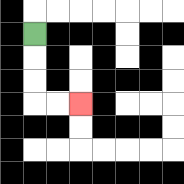{'start': '[1, 1]', 'end': '[3, 4]', 'path_directions': 'D,D,D,R,R', 'path_coordinates': '[[1, 1], [1, 2], [1, 3], [1, 4], [2, 4], [3, 4]]'}